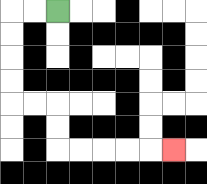{'start': '[2, 0]', 'end': '[7, 6]', 'path_directions': 'L,L,D,D,D,D,R,R,D,D,R,R,R,R,R', 'path_coordinates': '[[2, 0], [1, 0], [0, 0], [0, 1], [0, 2], [0, 3], [0, 4], [1, 4], [2, 4], [2, 5], [2, 6], [3, 6], [4, 6], [5, 6], [6, 6], [7, 6]]'}